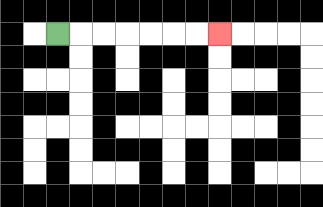{'start': '[2, 1]', 'end': '[9, 1]', 'path_directions': 'R,R,R,R,R,R,R', 'path_coordinates': '[[2, 1], [3, 1], [4, 1], [5, 1], [6, 1], [7, 1], [8, 1], [9, 1]]'}